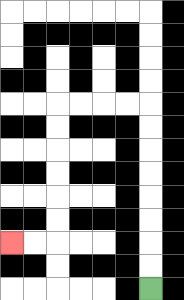{'start': '[6, 12]', 'end': '[0, 10]', 'path_directions': 'U,U,U,U,U,U,U,U,L,L,L,L,D,D,D,D,D,D,L,L', 'path_coordinates': '[[6, 12], [6, 11], [6, 10], [6, 9], [6, 8], [6, 7], [6, 6], [6, 5], [6, 4], [5, 4], [4, 4], [3, 4], [2, 4], [2, 5], [2, 6], [2, 7], [2, 8], [2, 9], [2, 10], [1, 10], [0, 10]]'}